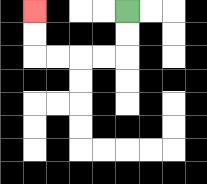{'start': '[5, 0]', 'end': '[1, 0]', 'path_directions': 'D,D,L,L,L,L,U,U', 'path_coordinates': '[[5, 0], [5, 1], [5, 2], [4, 2], [3, 2], [2, 2], [1, 2], [1, 1], [1, 0]]'}